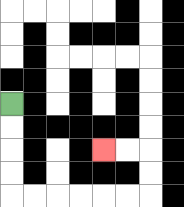{'start': '[0, 4]', 'end': '[4, 6]', 'path_directions': 'D,D,D,D,R,R,R,R,R,R,U,U,L,L', 'path_coordinates': '[[0, 4], [0, 5], [0, 6], [0, 7], [0, 8], [1, 8], [2, 8], [3, 8], [4, 8], [5, 8], [6, 8], [6, 7], [6, 6], [5, 6], [4, 6]]'}